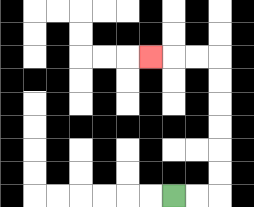{'start': '[7, 8]', 'end': '[6, 2]', 'path_directions': 'R,R,U,U,U,U,U,U,L,L,L', 'path_coordinates': '[[7, 8], [8, 8], [9, 8], [9, 7], [9, 6], [9, 5], [9, 4], [9, 3], [9, 2], [8, 2], [7, 2], [6, 2]]'}